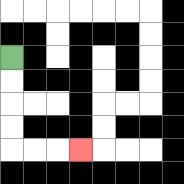{'start': '[0, 2]', 'end': '[3, 6]', 'path_directions': 'D,D,D,D,R,R,R', 'path_coordinates': '[[0, 2], [0, 3], [0, 4], [0, 5], [0, 6], [1, 6], [2, 6], [3, 6]]'}